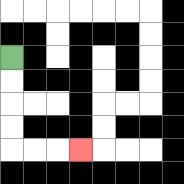{'start': '[0, 2]', 'end': '[3, 6]', 'path_directions': 'D,D,D,D,R,R,R', 'path_coordinates': '[[0, 2], [0, 3], [0, 4], [0, 5], [0, 6], [1, 6], [2, 6], [3, 6]]'}